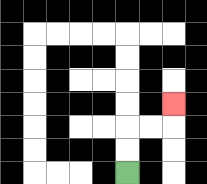{'start': '[5, 7]', 'end': '[7, 4]', 'path_directions': 'U,U,R,R,U', 'path_coordinates': '[[5, 7], [5, 6], [5, 5], [6, 5], [7, 5], [7, 4]]'}